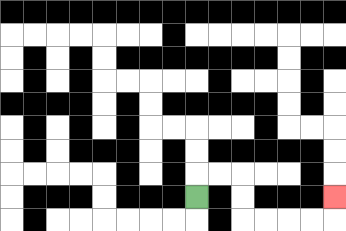{'start': '[8, 8]', 'end': '[14, 8]', 'path_directions': 'U,R,R,D,D,R,R,R,R,U', 'path_coordinates': '[[8, 8], [8, 7], [9, 7], [10, 7], [10, 8], [10, 9], [11, 9], [12, 9], [13, 9], [14, 9], [14, 8]]'}